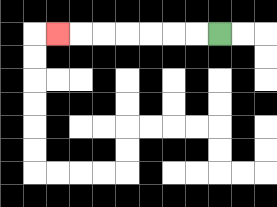{'start': '[9, 1]', 'end': '[2, 1]', 'path_directions': 'L,L,L,L,L,L,L', 'path_coordinates': '[[9, 1], [8, 1], [7, 1], [6, 1], [5, 1], [4, 1], [3, 1], [2, 1]]'}